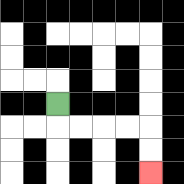{'start': '[2, 4]', 'end': '[6, 7]', 'path_directions': 'D,R,R,R,R,D,D', 'path_coordinates': '[[2, 4], [2, 5], [3, 5], [4, 5], [5, 5], [6, 5], [6, 6], [6, 7]]'}